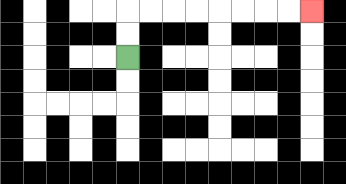{'start': '[5, 2]', 'end': '[13, 0]', 'path_directions': 'U,U,R,R,R,R,R,R,R,R', 'path_coordinates': '[[5, 2], [5, 1], [5, 0], [6, 0], [7, 0], [8, 0], [9, 0], [10, 0], [11, 0], [12, 0], [13, 0]]'}